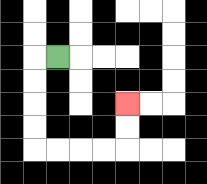{'start': '[2, 2]', 'end': '[5, 4]', 'path_directions': 'L,D,D,D,D,R,R,R,R,U,U', 'path_coordinates': '[[2, 2], [1, 2], [1, 3], [1, 4], [1, 5], [1, 6], [2, 6], [3, 6], [4, 6], [5, 6], [5, 5], [5, 4]]'}